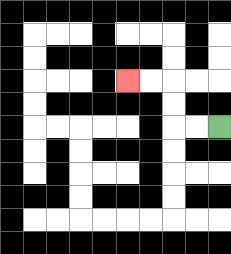{'start': '[9, 5]', 'end': '[5, 3]', 'path_directions': 'L,L,U,U,L,L', 'path_coordinates': '[[9, 5], [8, 5], [7, 5], [7, 4], [7, 3], [6, 3], [5, 3]]'}